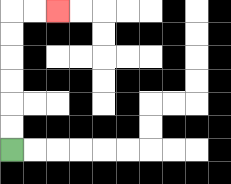{'start': '[0, 6]', 'end': '[2, 0]', 'path_directions': 'U,U,U,U,U,U,R,R', 'path_coordinates': '[[0, 6], [0, 5], [0, 4], [0, 3], [0, 2], [0, 1], [0, 0], [1, 0], [2, 0]]'}